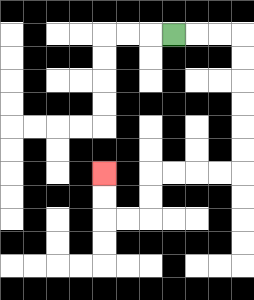{'start': '[7, 1]', 'end': '[4, 7]', 'path_directions': 'R,R,R,D,D,D,D,D,D,L,L,L,L,D,D,L,L,U,U', 'path_coordinates': '[[7, 1], [8, 1], [9, 1], [10, 1], [10, 2], [10, 3], [10, 4], [10, 5], [10, 6], [10, 7], [9, 7], [8, 7], [7, 7], [6, 7], [6, 8], [6, 9], [5, 9], [4, 9], [4, 8], [4, 7]]'}